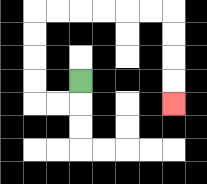{'start': '[3, 3]', 'end': '[7, 4]', 'path_directions': 'D,L,L,U,U,U,U,R,R,R,R,R,R,D,D,D,D', 'path_coordinates': '[[3, 3], [3, 4], [2, 4], [1, 4], [1, 3], [1, 2], [1, 1], [1, 0], [2, 0], [3, 0], [4, 0], [5, 0], [6, 0], [7, 0], [7, 1], [7, 2], [7, 3], [7, 4]]'}